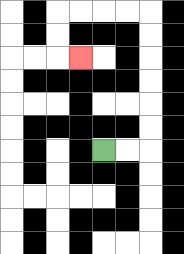{'start': '[4, 6]', 'end': '[3, 2]', 'path_directions': 'R,R,U,U,U,U,U,U,L,L,L,L,D,D,R', 'path_coordinates': '[[4, 6], [5, 6], [6, 6], [6, 5], [6, 4], [6, 3], [6, 2], [6, 1], [6, 0], [5, 0], [4, 0], [3, 0], [2, 0], [2, 1], [2, 2], [3, 2]]'}